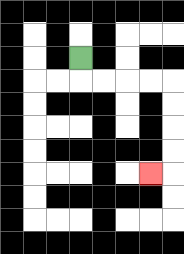{'start': '[3, 2]', 'end': '[6, 7]', 'path_directions': 'D,R,R,R,R,D,D,D,D,L', 'path_coordinates': '[[3, 2], [3, 3], [4, 3], [5, 3], [6, 3], [7, 3], [7, 4], [7, 5], [7, 6], [7, 7], [6, 7]]'}